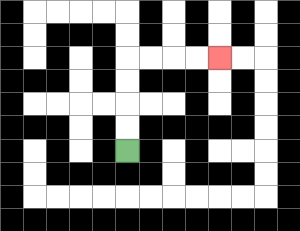{'start': '[5, 6]', 'end': '[9, 2]', 'path_directions': 'U,U,U,U,R,R,R,R', 'path_coordinates': '[[5, 6], [5, 5], [5, 4], [5, 3], [5, 2], [6, 2], [7, 2], [8, 2], [9, 2]]'}